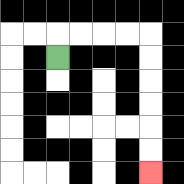{'start': '[2, 2]', 'end': '[6, 7]', 'path_directions': 'U,R,R,R,R,D,D,D,D,D,D', 'path_coordinates': '[[2, 2], [2, 1], [3, 1], [4, 1], [5, 1], [6, 1], [6, 2], [6, 3], [6, 4], [6, 5], [6, 6], [6, 7]]'}